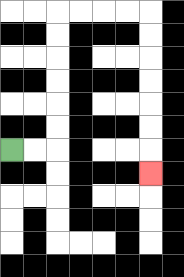{'start': '[0, 6]', 'end': '[6, 7]', 'path_directions': 'R,R,U,U,U,U,U,U,R,R,R,R,D,D,D,D,D,D,D', 'path_coordinates': '[[0, 6], [1, 6], [2, 6], [2, 5], [2, 4], [2, 3], [2, 2], [2, 1], [2, 0], [3, 0], [4, 0], [5, 0], [6, 0], [6, 1], [6, 2], [6, 3], [6, 4], [6, 5], [6, 6], [6, 7]]'}